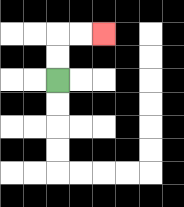{'start': '[2, 3]', 'end': '[4, 1]', 'path_directions': 'U,U,R,R', 'path_coordinates': '[[2, 3], [2, 2], [2, 1], [3, 1], [4, 1]]'}